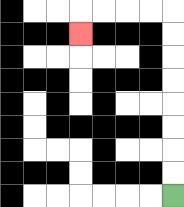{'start': '[7, 8]', 'end': '[3, 1]', 'path_directions': 'U,U,U,U,U,U,U,U,L,L,L,L,D', 'path_coordinates': '[[7, 8], [7, 7], [7, 6], [7, 5], [7, 4], [7, 3], [7, 2], [7, 1], [7, 0], [6, 0], [5, 0], [4, 0], [3, 0], [3, 1]]'}